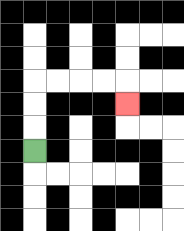{'start': '[1, 6]', 'end': '[5, 4]', 'path_directions': 'U,U,U,R,R,R,R,D', 'path_coordinates': '[[1, 6], [1, 5], [1, 4], [1, 3], [2, 3], [3, 3], [4, 3], [5, 3], [5, 4]]'}